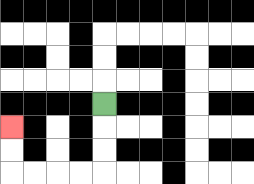{'start': '[4, 4]', 'end': '[0, 5]', 'path_directions': 'D,D,D,L,L,L,L,U,U', 'path_coordinates': '[[4, 4], [4, 5], [4, 6], [4, 7], [3, 7], [2, 7], [1, 7], [0, 7], [0, 6], [0, 5]]'}